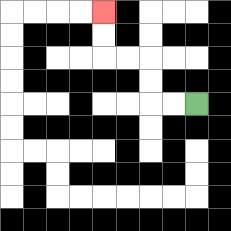{'start': '[8, 4]', 'end': '[4, 0]', 'path_directions': 'L,L,U,U,L,L,U,U', 'path_coordinates': '[[8, 4], [7, 4], [6, 4], [6, 3], [6, 2], [5, 2], [4, 2], [4, 1], [4, 0]]'}